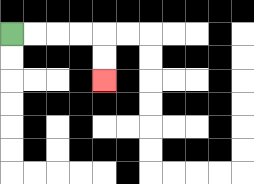{'start': '[0, 1]', 'end': '[4, 3]', 'path_directions': 'R,R,R,R,D,D', 'path_coordinates': '[[0, 1], [1, 1], [2, 1], [3, 1], [4, 1], [4, 2], [4, 3]]'}